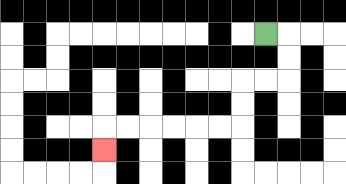{'start': '[11, 1]', 'end': '[4, 6]', 'path_directions': 'R,D,D,L,L,D,D,L,L,L,L,L,L,D', 'path_coordinates': '[[11, 1], [12, 1], [12, 2], [12, 3], [11, 3], [10, 3], [10, 4], [10, 5], [9, 5], [8, 5], [7, 5], [6, 5], [5, 5], [4, 5], [4, 6]]'}